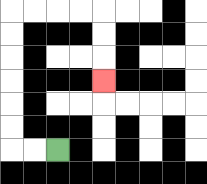{'start': '[2, 6]', 'end': '[4, 3]', 'path_directions': 'L,L,U,U,U,U,U,U,R,R,R,R,D,D,D', 'path_coordinates': '[[2, 6], [1, 6], [0, 6], [0, 5], [0, 4], [0, 3], [0, 2], [0, 1], [0, 0], [1, 0], [2, 0], [3, 0], [4, 0], [4, 1], [4, 2], [4, 3]]'}